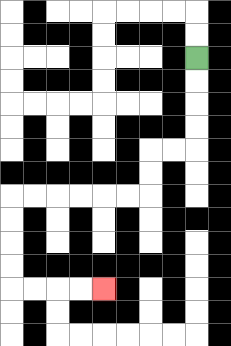{'start': '[8, 2]', 'end': '[4, 12]', 'path_directions': 'D,D,D,D,L,L,D,D,L,L,L,L,L,L,D,D,D,D,R,R,R,R', 'path_coordinates': '[[8, 2], [8, 3], [8, 4], [8, 5], [8, 6], [7, 6], [6, 6], [6, 7], [6, 8], [5, 8], [4, 8], [3, 8], [2, 8], [1, 8], [0, 8], [0, 9], [0, 10], [0, 11], [0, 12], [1, 12], [2, 12], [3, 12], [4, 12]]'}